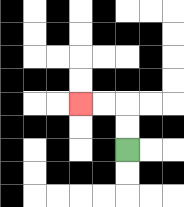{'start': '[5, 6]', 'end': '[3, 4]', 'path_directions': 'U,U,L,L', 'path_coordinates': '[[5, 6], [5, 5], [5, 4], [4, 4], [3, 4]]'}